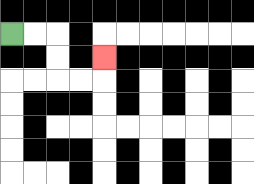{'start': '[0, 1]', 'end': '[4, 2]', 'path_directions': 'R,R,D,D,R,R,U', 'path_coordinates': '[[0, 1], [1, 1], [2, 1], [2, 2], [2, 3], [3, 3], [4, 3], [4, 2]]'}